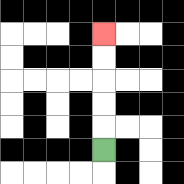{'start': '[4, 6]', 'end': '[4, 1]', 'path_directions': 'U,U,U,U,U', 'path_coordinates': '[[4, 6], [4, 5], [4, 4], [4, 3], [4, 2], [4, 1]]'}